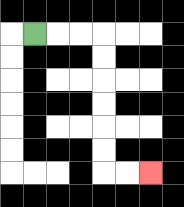{'start': '[1, 1]', 'end': '[6, 7]', 'path_directions': 'R,R,R,D,D,D,D,D,D,R,R', 'path_coordinates': '[[1, 1], [2, 1], [3, 1], [4, 1], [4, 2], [4, 3], [4, 4], [4, 5], [4, 6], [4, 7], [5, 7], [6, 7]]'}